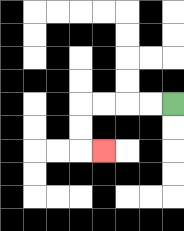{'start': '[7, 4]', 'end': '[4, 6]', 'path_directions': 'L,L,L,L,D,D,R', 'path_coordinates': '[[7, 4], [6, 4], [5, 4], [4, 4], [3, 4], [3, 5], [3, 6], [4, 6]]'}